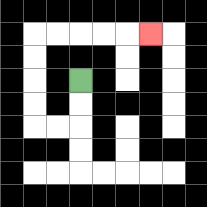{'start': '[3, 3]', 'end': '[6, 1]', 'path_directions': 'D,D,L,L,U,U,U,U,R,R,R,R,R', 'path_coordinates': '[[3, 3], [3, 4], [3, 5], [2, 5], [1, 5], [1, 4], [1, 3], [1, 2], [1, 1], [2, 1], [3, 1], [4, 1], [5, 1], [6, 1]]'}